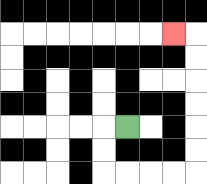{'start': '[5, 5]', 'end': '[7, 1]', 'path_directions': 'L,D,D,R,R,R,R,U,U,U,U,U,U,L', 'path_coordinates': '[[5, 5], [4, 5], [4, 6], [4, 7], [5, 7], [6, 7], [7, 7], [8, 7], [8, 6], [8, 5], [8, 4], [8, 3], [8, 2], [8, 1], [7, 1]]'}